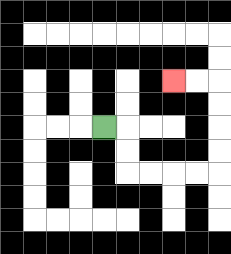{'start': '[4, 5]', 'end': '[7, 3]', 'path_directions': 'R,D,D,R,R,R,R,U,U,U,U,L,L', 'path_coordinates': '[[4, 5], [5, 5], [5, 6], [5, 7], [6, 7], [7, 7], [8, 7], [9, 7], [9, 6], [9, 5], [9, 4], [9, 3], [8, 3], [7, 3]]'}